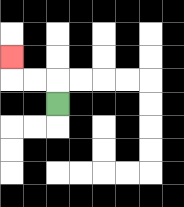{'start': '[2, 4]', 'end': '[0, 2]', 'path_directions': 'U,L,L,U', 'path_coordinates': '[[2, 4], [2, 3], [1, 3], [0, 3], [0, 2]]'}